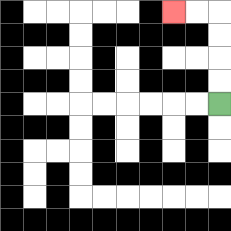{'start': '[9, 4]', 'end': '[7, 0]', 'path_directions': 'U,U,U,U,L,L', 'path_coordinates': '[[9, 4], [9, 3], [9, 2], [9, 1], [9, 0], [8, 0], [7, 0]]'}